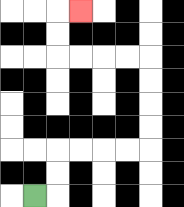{'start': '[1, 8]', 'end': '[3, 0]', 'path_directions': 'R,U,U,R,R,R,R,U,U,U,U,L,L,L,L,U,U,R', 'path_coordinates': '[[1, 8], [2, 8], [2, 7], [2, 6], [3, 6], [4, 6], [5, 6], [6, 6], [6, 5], [6, 4], [6, 3], [6, 2], [5, 2], [4, 2], [3, 2], [2, 2], [2, 1], [2, 0], [3, 0]]'}